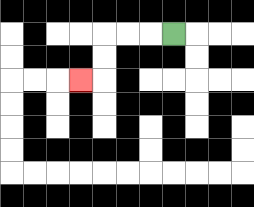{'start': '[7, 1]', 'end': '[3, 3]', 'path_directions': 'L,L,L,D,D,L', 'path_coordinates': '[[7, 1], [6, 1], [5, 1], [4, 1], [4, 2], [4, 3], [3, 3]]'}